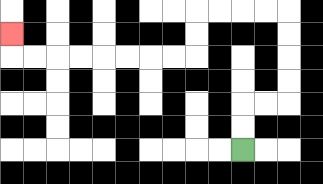{'start': '[10, 6]', 'end': '[0, 1]', 'path_directions': 'U,U,R,R,U,U,U,U,L,L,L,L,D,D,L,L,L,L,L,L,L,L,U', 'path_coordinates': '[[10, 6], [10, 5], [10, 4], [11, 4], [12, 4], [12, 3], [12, 2], [12, 1], [12, 0], [11, 0], [10, 0], [9, 0], [8, 0], [8, 1], [8, 2], [7, 2], [6, 2], [5, 2], [4, 2], [3, 2], [2, 2], [1, 2], [0, 2], [0, 1]]'}